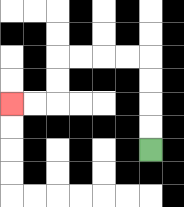{'start': '[6, 6]', 'end': '[0, 4]', 'path_directions': 'U,U,U,U,L,L,L,L,D,D,L,L', 'path_coordinates': '[[6, 6], [6, 5], [6, 4], [6, 3], [6, 2], [5, 2], [4, 2], [3, 2], [2, 2], [2, 3], [2, 4], [1, 4], [0, 4]]'}